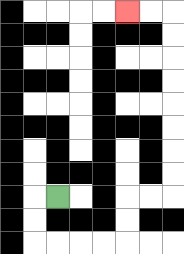{'start': '[2, 8]', 'end': '[5, 0]', 'path_directions': 'L,D,D,R,R,R,R,U,U,R,R,U,U,U,U,U,U,U,U,L,L', 'path_coordinates': '[[2, 8], [1, 8], [1, 9], [1, 10], [2, 10], [3, 10], [4, 10], [5, 10], [5, 9], [5, 8], [6, 8], [7, 8], [7, 7], [7, 6], [7, 5], [7, 4], [7, 3], [7, 2], [7, 1], [7, 0], [6, 0], [5, 0]]'}